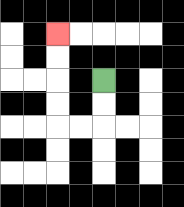{'start': '[4, 3]', 'end': '[2, 1]', 'path_directions': 'D,D,L,L,U,U,U,U', 'path_coordinates': '[[4, 3], [4, 4], [4, 5], [3, 5], [2, 5], [2, 4], [2, 3], [2, 2], [2, 1]]'}